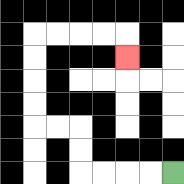{'start': '[7, 7]', 'end': '[5, 2]', 'path_directions': 'L,L,L,L,U,U,L,L,U,U,U,U,R,R,R,R,D', 'path_coordinates': '[[7, 7], [6, 7], [5, 7], [4, 7], [3, 7], [3, 6], [3, 5], [2, 5], [1, 5], [1, 4], [1, 3], [1, 2], [1, 1], [2, 1], [3, 1], [4, 1], [5, 1], [5, 2]]'}